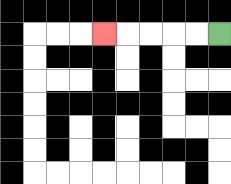{'start': '[9, 1]', 'end': '[4, 1]', 'path_directions': 'L,L,L,L,L', 'path_coordinates': '[[9, 1], [8, 1], [7, 1], [6, 1], [5, 1], [4, 1]]'}